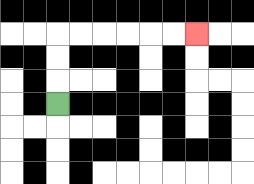{'start': '[2, 4]', 'end': '[8, 1]', 'path_directions': 'U,U,U,R,R,R,R,R,R', 'path_coordinates': '[[2, 4], [2, 3], [2, 2], [2, 1], [3, 1], [4, 1], [5, 1], [6, 1], [7, 1], [8, 1]]'}